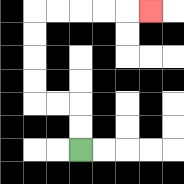{'start': '[3, 6]', 'end': '[6, 0]', 'path_directions': 'U,U,L,L,U,U,U,U,R,R,R,R,R', 'path_coordinates': '[[3, 6], [3, 5], [3, 4], [2, 4], [1, 4], [1, 3], [1, 2], [1, 1], [1, 0], [2, 0], [3, 0], [4, 0], [5, 0], [6, 0]]'}